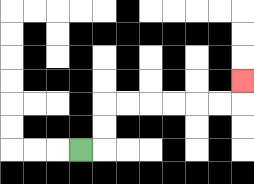{'start': '[3, 6]', 'end': '[10, 3]', 'path_directions': 'R,U,U,R,R,R,R,R,R,U', 'path_coordinates': '[[3, 6], [4, 6], [4, 5], [4, 4], [5, 4], [6, 4], [7, 4], [8, 4], [9, 4], [10, 4], [10, 3]]'}